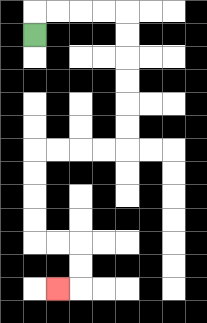{'start': '[1, 1]', 'end': '[2, 12]', 'path_directions': 'U,R,R,R,R,D,D,D,D,D,D,L,L,L,L,D,D,D,D,R,R,D,D,L', 'path_coordinates': '[[1, 1], [1, 0], [2, 0], [3, 0], [4, 0], [5, 0], [5, 1], [5, 2], [5, 3], [5, 4], [5, 5], [5, 6], [4, 6], [3, 6], [2, 6], [1, 6], [1, 7], [1, 8], [1, 9], [1, 10], [2, 10], [3, 10], [3, 11], [3, 12], [2, 12]]'}